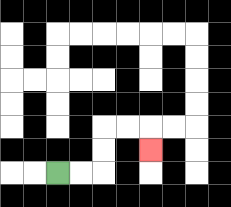{'start': '[2, 7]', 'end': '[6, 6]', 'path_directions': 'R,R,U,U,R,R,D', 'path_coordinates': '[[2, 7], [3, 7], [4, 7], [4, 6], [4, 5], [5, 5], [6, 5], [6, 6]]'}